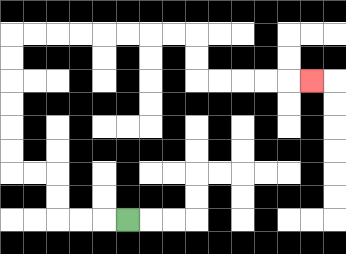{'start': '[5, 9]', 'end': '[13, 3]', 'path_directions': 'L,L,L,U,U,L,L,U,U,U,U,U,U,R,R,R,R,R,R,R,R,D,D,R,R,R,R,R', 'path_coordinates': '[[5, 9], [4, 9], [3, 9], [2, 9], [2, 8], [2, 7], [1, 7], [0, 7], [0, 6], [0, 5], [0, 4], [0, 3], [0, 2], [0, 1], [1, 1], [2, 1], [3, 1], [4, 1], [5, 1], [6, 1], [7, 1], [8, 1], [8, 2], [8, 3], [9, 3], [10, 3], [11, 3], [12, 3], [13, 3]]'}